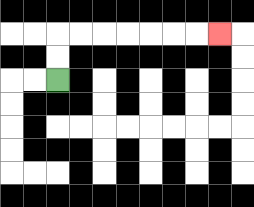{'start': '[2, 3]', 'end': '[9, 1]', 'path_directions': 'U,U,R,R,R,R,R,R,R', 'path_coordinates': '[[2, 3], [2, 2], [2, 1], [3, 1], [4, 1], [5, 1], [6, 1], [7, 1], [8, 1], [9, 1]]'}